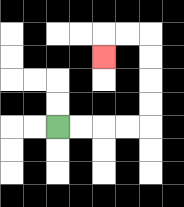{'start': '[2, 5]', 'end': '[4, 2]', 'path_directions': 'R,R,R,R,U,U,U,U,L,L,D', 'path_coordinates': '[[2, 5], [3, 5], [4, 5], [5, 5], [6, 5], [6, 4], [6, 3], [6, 2], [6, 1], [5, 1], [4, 1], [4, 2]]'}